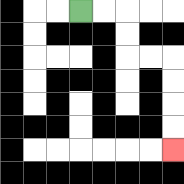{'start': '[3, 0]', 'end': '[7, 6]', 'path_directions': 'R,R,D,D,R,R,D,D,D,D', 'path_coordinates': '[[3, 0], [4, 0], [5, 0], [5, 1], [5, 2], [6, 2], [7, 2], [7, 3], [7, 4], [7, 5], [7, 6]]'}